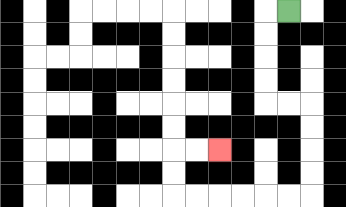{'start': '[12, 0]', 'end': '[9, 6]', 'path_directions': 'L,D,D,D,D,R,R,D,D,D,D,L,L,L,L,L,L,U,U,R,R', 'path_coordinates': '[[12, 0], [11, 0], [11, 1], [11, 2], [11, 3], [11, 4], [12, 4], [13, 4], [13, 5], [13, 6], [13, 7], [13, 8], [12, 8], [11, 8], [10, 8], [9, 8], [8, 8], [7, 8], [7, 7], [7, 6], [8, 6], [9, 6]]'}